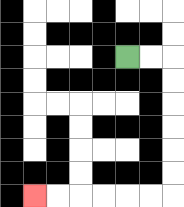{'start': '[5, 2]', 'end': '[1, 8]', 'path_directions': 'R,R,D,D,D,D,D,D,L,L,L,L,L,L', 'path_coordinates': '[[5, 2], [6, 2], [7, 2], [7, 3], [7, 4], [7, 5], [7, 6], [7, 7], [7, 8], [6, 8], [5, 8], [4, 8], [3, 8], [2, 8], [1, 8]]'}